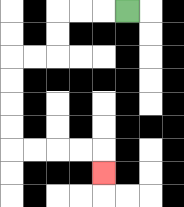{'start': '[5, 0]', 'end': '[4, 7]', 'path_directions': 'L,L,L,D,D,L,L,D,D,D,D,R,R,R,R,D', 'path_coordinates': '[[5, 0], [4, 0], [3, 0], [2, 0], [2, 1], [2, 2], [1, 2], [0, 2], [0, 3], [0, 4], [0, 5], [0, 6], [1, 6], [2, 6], [3, 6], [4, 6], [4, 7]]'}